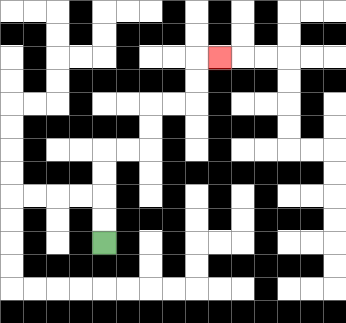{'start': '[4, 10]', 'end': '[9, 2]', 'path_directions': 'U,U,U,U,R,R,U,U,R,R,U,U,R', 'path_coordinates': '[[4, 10], [4, 9], [4, 8], [4, 7], [4, 6], [5, 6], [6, 6], [6, 5], [6, 4], [7, 4], [8, 4], [8, 3], [8, 2], [9, 2]]'}